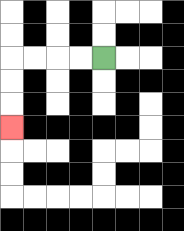{'start': '[4, 2]', 'end': '[0, 5]', 'path_directions': 'L,L,L,L,D,D,D', 'path_coordinates': '[[4, 2], [3, 2], [2, 2], [1, 2], [0, 2], [0, 3], [0, 4], [0, 5]]'}